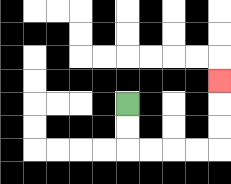{'start': '[5, 4]', 'end': '[9, 3]', 'path_directions': 'D,D,R,R,R,R,U,U,U', 'path_coordinates': '[[5, 4], [5, 5], [5, 6], [6, 6], [7, 6], [8, 6], [9, 6], [9, 5], [9, 4], [9, 3]]'}